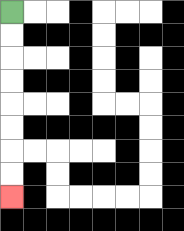{'start': '[0, 0]', 'end': '[0, 8]', 'path_directions': 'D,D,D,D,D,D,D,D', 'path_coordinates': '[[0, 0], [0, 1], [0, 2], [0, 3], [0, 4], [0, 5], [0, 6], [0, 7], [0, 8]]'}